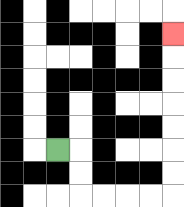{'start': '[2, 6]', 'end': '[7, 1]', 'path_directions': 'R,D,D,R,R,R,R,U,U,U,U,U,U,U', 'path_coordinates': '[[2, 6], [3, 6], [3, 7], [3, 8], [4, 8], [5, 8], [6, 8], [7, 8], [7, 7], [7, 6], [7, 5], [7, 4], [7, 3], [7, 2], [7, 1]]'}